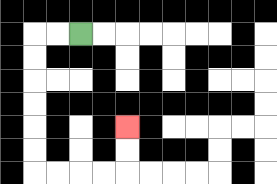{'start': '[3, 1]', 'end': '[5, 5]', 'path_directions': 'L,L,D,D,D,D,D,D,R,R,R,R,U,U', 'path_coordinates': '[[3, 1], [2, 1], [1, 1], [1, 2], [1, 3], [1, 4], [1, 5], [1, 6], [1, 7], [2, 7], [3, 7], [4, 7], [5, 7], [5, 6], [5, 5]]'}